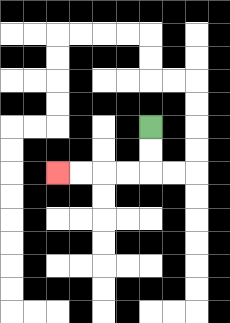{'start': '[6, 5]', 'end': '[2, 7]', 'path_directions': 'D,D,L,L,L,L', 'path_coordinates': '[[6, 5], [6, 6], [6, 7], [5, 7], [4, 7], [3, 7], [2, 7]]'}